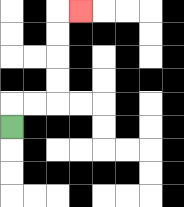{'start': '[0, 5]', 'end': '[3, 0]', 'path_directions': 'U,R,R,U,U,U,U,R', 'path_coordinates': '[[0, 5], [0, 4], [1, 4], [2, 4], [2, 3], [2, 2], [2, 1], [2, 0], [3, 0]]'}